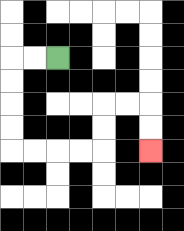{'start': '[2, 2]', 'end': '[6, 6]', 'path_directions': 'L,L,D,D,D,D,R,R,R,R,U,U,R,R,D,D', 'path_coordinates': '[[2, 2], [1, 2], [0, 2], [0, 3], [0, 4], [0, 5], [0, 6], [1, 6], [2, 6], [3, 6], [4, 6], [4, 5], [4, 4], [5, 4], [6, 4], [6, 5], [6, 6]]'}